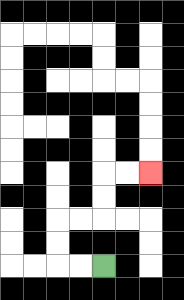{'start': '[4, 11]', 'end': '[6, 7]', 'path_directions': 'L,L,U,U,R,R,U,U,R,R', 'path_coordinates': '[[4, 11], [3, 11], [2, 11], [2, 10], [2, 9], [3, 9], [4, 9], [4, 8], [4, 7], [5, 7], [6, 7]]'}